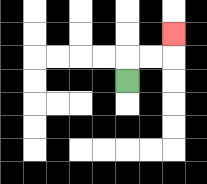{'start': '[5, 3]', 'end': '[7, 1]', 'path_directions': 'U,R,R,U', 'path_coordinates': '[[5, 3], [5, 2], [6, 2], [7, 2], [7, 1]]'}